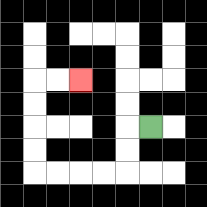{'start': '[6, 5]', 'end': '[3, 3]', 'path_directions': 'L,D,D,L,L,L,L,U,U,U,U,R,R', 'path_coordinates': '[[6, 5], [5, 5], [5, 6], [5, 7], [4, 7], [3, 7], [2, 7], [1, 7], [1, 6], [1, 5], [1, 4], [1, 3], [2, 3], [3, 3]]'}